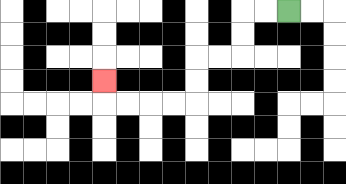{'start': '[12, 0]', 'end': '[4, 3]', 'path_directions': 'L,L,D,D,L,L,D,D,L,L,L,L,U', 'path_coordinates': '[[12, 0], [11, 0], [10, 0], [10, 1], [10, 2], [9, 2], [8, 2], [8, 3], [8, 4], [7, 4], [6, 4], [5, 4], [4, 4], [4, 3]]'}